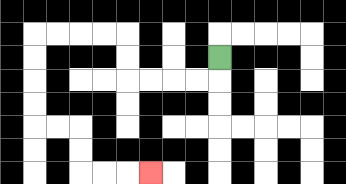{'start': '[9, 2]', 'end': '[6, 7]', 'path_directions': 'D,L,L,L,L,U,U,L,L,L,L,D,D,D,D,R,R,D,D,R,R,R', 'path_coordinates': '[[9, 2], [9, 3], [8, 3], [7, 3], [6, 3], [5, 3], [5, 2], [5, 1], [4, 1], [3, 1], [2, 1], [1, 1], [1, 2], [1, 3], [1, 4], [1, 5], [2, 5], [3, 5], [3, 6], [3, 7], [4, 7], [5, 7], [6, 7]]'}